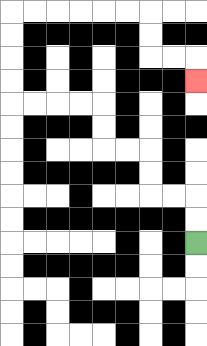{'start': '[8, 10]', 'end': '[8, 3]', 'path_directions': 'U,U,L,L,U,U,L,L,U,U,L,L,L,L,U,U,U,U,R,R,R,R,R,R,D,D,R,R,D', 'path_coordinates': '[[8, 10], [8, 9], [8, 8], [7, 8], [6, 8], [6, 7], [6, 6], [5, 6], [4, 6], [4, 5], [4, 4], [3, 4], [2, 4], [1, 4], [0, 4], [0, 3], [0, 2], [0, 1], [0, 0], [1, 0], [2, 0], [3, 0], [4, 0], [5, 0], [6, 0], [6, 1], [6, 2], [7, 2], [8, 2], [8, 3]]'}